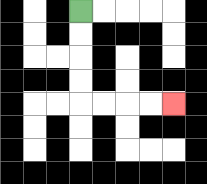{'start': '[3, 0]', 'end': '[7, 4]', 'path_directions': 'D,D,D,D,R,R,R,R', 'path_coordinates': '[[3, 0], [3, 1], [3, 2], [3, 3], [3, 4], [4, 4], [5, 4], [6, 4], [7, 4]]'}